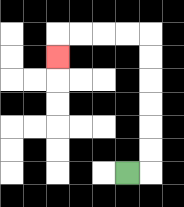{'start': '[5, 7]', 'end': '[2, 2]', 'path_directions': 'R,U,U,U,U,U,U,L,L,L,L,D', 'path_coordinates': '[[5, 7], [6, 7], [6, 6], [6, 5], [6, 4], [6, 3], [6, 2], [6, 1], [5, 1], [4, 1], [3, 1], [2, 1], [2, 2]]'}